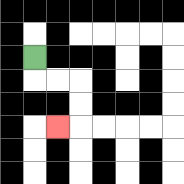{'start': '[1, 2]', 'end': '[2, 5]', 'path_directions': 'D,R,R,D,D,L', 'path_coordinates': '[[1, 2], [1, 3], [2, 3], [3, 3], [3, 4], [3, 5], [2, 5]]'}